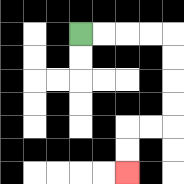{'start': '[3, 1]', 'end': '[5, 7]', 'path_directions': 'R,R,R,R,D,D,D,D,L,L,D,D', 'path_coordinates': '[[3, 1], [4, 1], [5, 1], [6, 1], [7, 1], [7, 2], [7, 3], [7, 4], [7, 5], [6, 5], [5, 5], [5, 6], [5, 7]]'}